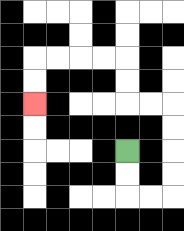{'start': '[5, 6]', 'end': '[1, 4]', 'path_directions': 'D,D,R,R,U,U,U,U,L,L,U,U,L,L,L,L,D,D', 'path_coordinates': '[[5, 6], [5, 7], [5, 8], [6, 8], [7, 8], [7, 7], [7, 6], [7, 5], [7, 4], [6, 4], [5, 4], [5, 3], [5, 2], [4, 2], [3, 2], [2, 2], [1, 2], [1, 3], [1, 4]]'}